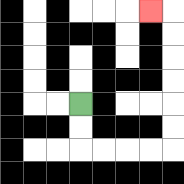{'start': '[3, 4]', 'end': '[6, 0]', 'path_directions': 'D,D,R,R,R,R,U,U,U,U,U,U,L', 'path_coordinates': '[[3, 4], [3, 5], [3, 6], [4, 6], [5, 6], [6, 6], [7, 6], [7, 5], [7, 4], [7, 3], [7, 2], [7, 1], [7, 0], [6, 0]]'}